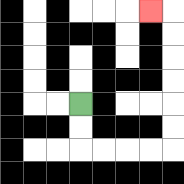{'start': '[3, 4]', 'end': '[6, 0]', 'path_directions': 'D,D,R,R,R,R,U,U,U,U,U,U,L', 'path_coordinates': '[[3, 4], [3, 5], [3, 6], [4, 6], [5, 6], [6, 6], [7, 6], [7, 5], [7, 4], [7, 3], [7, 2], [7, 1], [7, 0], [6, 0]]'}